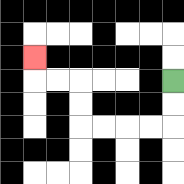{'start': '[7, 3]', 'end': '[1, 2]', 'path_directions': 'D,D,L,L,L,L,U,U,L,L,U', 'path_coordinates': '[[7, 3], [7, 4], [7, 5], [6, 5], [5, 5], [4, 5], [3, 5], [3, 4], [3, 3], [2, 3], [1, 3], [1, 2]]'}